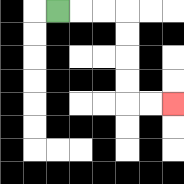{'start': '[2, 0]', 'end': '[7, 4]', 'path_directions': 'R,R,R,D,D,D,D,R,R', 'path_coordinates': '[[2, 0], [3, 0], [4, 0], [5, 0], [5, 1], [5, 2], [5, 3], [5, 4], [6, 4], [7, 4]]'}